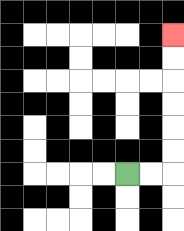{'start': '[5, 7]', 'end': '[7, 1]', 'path_directions': 'R,R,U,U,U,U,U,U', 'path_coordinates': '[[5, 7], [6, 7], [7, 7], [7, 6], [7, 5], [7, 4], [7, 3], [7, 2], [7, 1]]'}